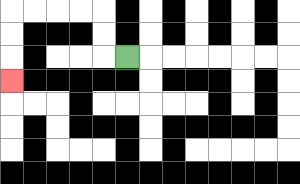{'start': '[5, 2]', 'end': '[0, 3]', 'path_directions': 'L,U,U,L,L,L,L,D,D,D', 'path_coordinates': '[[5, 2], [4, 2], [4, 1], [4, 0], [3, 0], [2, 0], [1, 0], [0, 0], [0, 1], [0, 2], [0, 3]]'}